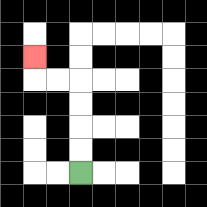{'start': '[3, 7]', 'end': '[1, 2]', 'path_directions': 'U,U,U,U,L,L,U', 'path_coordinates': '[[3, 7], [3, 6], [3, 5], [3, 4], [3, 3], [2, 3], [1, 3], [1, 2]]'}